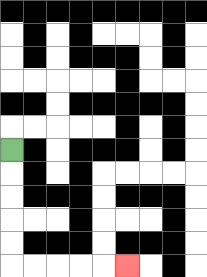{'start': '[0, 6]', 'end': '[5, 11]', 'path_directions': 'D,D,D,D,D,R,R,R,R,R', 'path_coordinates': '[[0, 6], [0, 7], [0, 8], [0, 9], [0, 10], [0, 11], [1, 11], [2, 11], [3, 11], [4, 11], [5, 11]]'}